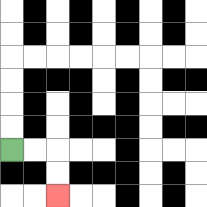{'start': '[0, 6]', 'end': '[2, 8]', 'path_directions': 'R,R,D,D', 'path_coordinates': '[[0, 6], [1, 6], [2, 6], [2, 7], [2, 8]]'}